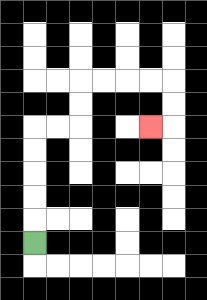{'start': '[1, 10]', 'end': '[6, 5]', 'path_directions': 'U,U,U,U,U,R,R,U,U,R,R,R,R,D,D,L', 'path_coordinates': '[[1, 10], [1, 9], [1, 8], [1, 7], [1, 6], [1, 5], [2, 5], [3, 5], [3, 4], [3, 3], [4, 3], [5, 3], [6, 3], [7, 3], [7, 4], [7, 5], [6, 5]]'}